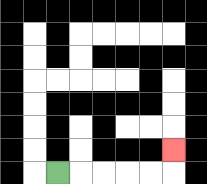{'start': '[2, 7]', 'end': '[7, 6]', 'path_directions': 'R,R,R,R,R,U', 'path_coordinates': '[[2, 7], [3, 7], [4, 7], [5, 7], [6, 7], [7, 7], [7, 6]]'}